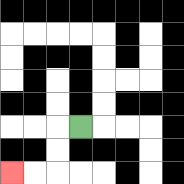{'start': '[3, 5]', 'end': '[0, 7]', 'path_directions': 'L,D,D,L,L', 'path_coordinates': '[[3, 5], [2, 5], [2, 6], [2, 7], [1, 7], [0, 7]]'}